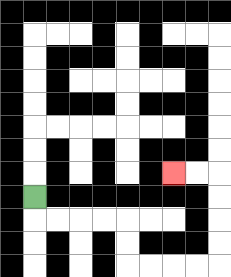{'start': '[1, 8]', 'end': '[7, 7]', 'path_directions': 'D,R,R,R,R,D,D,R,R,R,R,U,U,U,U,L,L', 'path_coordinates': '[[1, 8], [1, 9], [2, 9], [3, 9], [4, 9], [5, 9], [5, 10], [5, 11], [6, 11], [7, 11], [8, 11], [9, 11], [9, 10], [9, 9], [9, 8], [9, 7], [8, 7], [7, 7]]'}